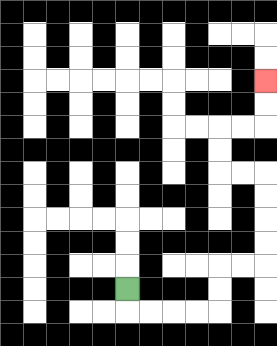{'start': '[5, 12]', 'end': '[11, 3]', 'path_directions': 'D,R,R,R,R,U,U,R,R,U,U,U,U,L,L,U,U,R,R,U,U', 'path_coordinates': '[[5, 12], [5, 13], [6, 13], [7, 13], [8, 13], [9, 13], [9, 12], [9, 11], [10, 11], [11, 11], [11, 10], [11, 9], [11, 8], [11, 7], [10, 7], [9, 7], [9, 6], [9, 5], [10, 5], [11, 5], [11, 4], [11, 3]]'}